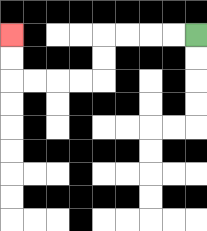{'start': '[8, 1]', 'end': '[0, 1]', 'path_directions': 'L,L,L,L,D,D,L,L,L,L,U,U', 'path_coordinates': '[[8, 1], [7, 1], [6, 1], [5, 1], [4, 1], [4, 2], [4, 3], [3, 3], [2, 3], [1, 3], [0, 3], [0, 2], [0, 1]]'}